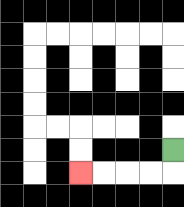{'start': '[7, 6]', 'end': '[3, 7]', 'path_directions': 'D,L,L,L,L', 'path_coordinates': '[[7, 6], [7, 7], [6, 7], [5, 7], [4, 7], [3, 7]]'}